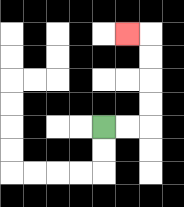{'start': '[4, 5]', 'end': '[5, 1]', 'path_directions': 'R,R,U,U,U,U,L', 'path_coordinates': '[[4, 5], [5, 5], [6, 5], [6, 4], [6, 3], [6, 2], [6, 1], [5, 1]]'}